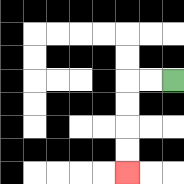{'start': '[7, 3]', 'end': '[5, 7]', 'path_directions': 'L,L,D,D,D,D', 'path_coordinates': '[[7, 3], [6, 3], [5, 3], [5, 4], [5, 5], [5, 6], [5, 7]]'}